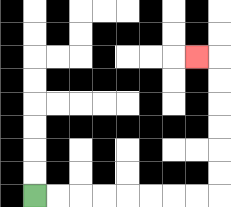{'start': '[1, 8]', 'end': '[8, 2]', 'path_directions': 'R,R,R,R,R,R,R,R,U,U,U,U,U,U,L', 'path_coordinates': '[[1, 8], [2, 8], [3, 8], [4, 8], [5, 8], [6, 8], [7, 8], [8, 8], [9, 8], [9, 7], [9, 6], [9, 5], [9, 4], [9, 3], [9, 2], [8, 2]]'}